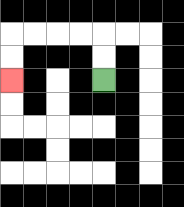{'start': '[4, 3]', 'end': '[0, 3]', 'path_directions': 'U,U,L,L,L,L,D,D', 'path_coordinates': '[[4, 3], [4, 2], [4, 1], [3, 1], [2, 1], [1, 1], [0, 1], [0, 2], [0, 3]]'}